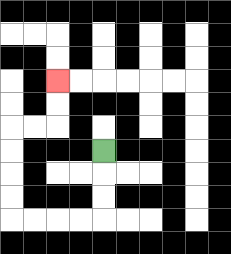{'start': '[4, 6]', 'end': '[2, 3]', 'path_directions': 'D,D,D,L,L,L,L,U,U,U,U,R,R,U,U', 'path_coordinates': '[[4, 6], [4, 7], [4, 8], [4, 9], [3, 9], [2, 9], [1, 9], [0, 9], [0, 8], [0, 7], [0, 6], [0, 5], [1, 5], [2, 5], [2, 4], [2, 3]]'}